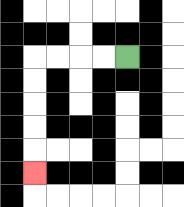{'start': '[5, 2]', 'end': '[1, 7]', 'path_directions': 'L,L,L,L,D,D,D,D,D', 'path_coordinates': '[[5, 2], [4, 2], [3, 2], [2, 2], [1, 2], [1, 3], [1, 4], [1, 5], [1, 6], [1, 7]]'}